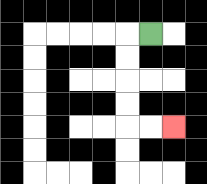{'start': '[6, 1]', 'end': '[7, 5]', 'path_directions': 'L,D,D,D,D,R,R', 'path_coordinates': '[[6, 1], [5, 1], [5, 2], [5, 3], [5, 4], [5, 5], [6, 5], [7, 5]]'}